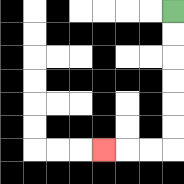{'start': '[7, 0]', 'end': '[4, 6]', 'path_directions': 'D,D,D,D,D,D,L,L,L', 'path_coordinates': '[[7, 0], [7, 1], [7, 2], [7, 3], [7, 4], [7, 5], [7, 6], [6, 6], [5, 6], [4, 6]]'}